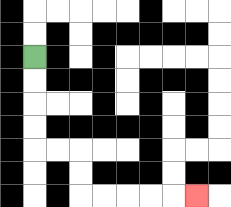{'start': '[1, 2]', 'end': '[8, 8]', 'path_directions': 'D,D,D,D,R,R,D,D,R,R,R,R,R', 'path_coordinates': '[[1, 2], [1, 3], [1, 4], [1, 5], [1, 6], [2, 6], [3, 6], [3, 7], [3, 8], [4, 8], [5, 8], [6, 8], [7, 8], [8, 8]]'}